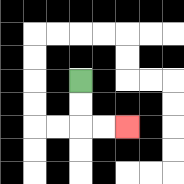{'start': '[3, 3]', 'end': '[5, 5]', 'path_directions': 'D,D,R,R', 'path_coordinates': '[[3, 3], [3, 4], [3, 5], [4, 5], [5, 5]]'}